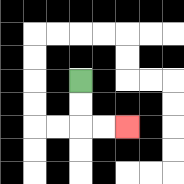{'start': '[3, 3]', 'end': '[5, 5]', 'path_directions': 'D,D,R,R', 'path_coordinates': '[[3, 3], [3, 4], [3, 5], [4, 5], [5, 5]]'}